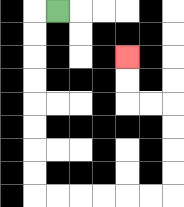{'start': '[2, 0]', 'end': '[5, 2]', 'path_directions': 'L,D,D,D,D,D,D,D,D,R,R,R,R,R,R,U,U,U,U,L,L,U,U', 'path_coordinates': '[[2, 0], [1, 0], [1, 1], [1, 2], [1, 3], [1, 4], [1, 5], [1, 6], [1, 7], [1, 8], [2, 8], [3, 8], [4, 8], [5, 8], [6, 8], [7, 8], [7, 7], [7, 6], [7, 5], [7, 4], [6, 4], [5, 4], [5, 3], [5, 2]]'}